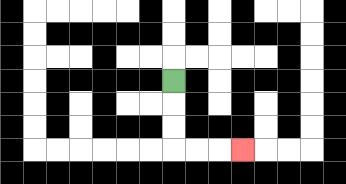{'start': '[7, 3]', 'end': '[10, 6]', 'path_directions': 'D,D,D,R,R,R', 'path_coordinates': '[[7, 3], [7, 4], [7, 5], [7, 6], [8, 6], [9, 6], [10, 6]]'}